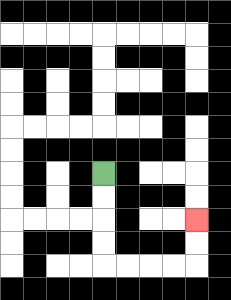{'start': '[4, 7]', 'end': '[8, 9]', 'path_directions': 'D,D,D,D,R,R,R,R,U,U', 'path_coordinates': '[[4, 7], [4, 8], [4, 9], [4, 10], [4, 11], [5, 11], [6, 11], [7, 11], [8, 11], [8, 10], [8, 9]]'}